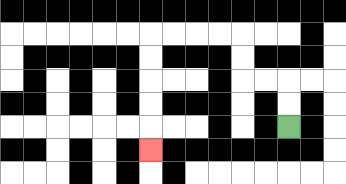{'start': '[12, 5]', 'end': '[6, 6]', 'path_directions': 'U,U,L,L,U,U,L,L,L,L,D,D,D,D,D', 'path_coordinates': '[[12, 5], [12, 4], [12, 3], [11, 3], [10, 3], [10, 2], [10, 1], [9, 1], [8, 1], [7, 1], [6, 1], [6, 2], [6, 3], [6, 4], [6, 5], [6, 6]]'}